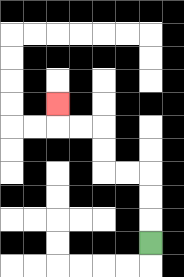{'start': '[6, 10]', 'end': '[2, 4]', 'path_directions': 'U,U,U,L,L,U,U,L,L,U', 'path_coordinates': '[[6, 10], [6, 9], [6, 8], [6, 7], [5, 7], [4, 7], [4, 6], [4, 5], [3, 5], [2, 5], [2, 4]]'}